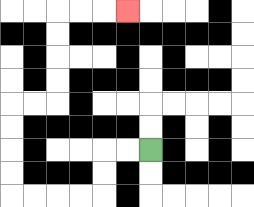{'start': '[6, 6]', 'end': '[5, 0]', 'path_directions': 'L,L,D,D,L,L,L,L,U,U,U,U,R,R,U,U,U,U,R,R,R', 'path_coordinates': '[[6, 6], [5, 6], [4, 6], [4, 7], [4, 8], [3, 8], [2, 8], [1, 8], [0, 8], [0, 7], [0, 6], [0, 5], [0, 4], [1, 4], [2, 4], [2, 3], [2, 2], [2, 1], [2, 0], [3, 0], [4, 0], [5, 0]]'}